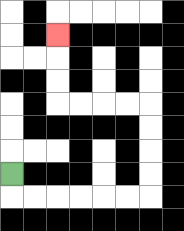{'start': '[0, 7]', 'end': '[2, 1]', 'path_directions': 'D,R,R,R,R,R,R,U,U,U,U,L,L,L,L,U,U,U', 'path_coordinates': '[[0, 7], [0, 8], [1, 8], [2, 8], [3, 8], [4, 8], [5, 8], [6, 8], [6, 7], [6, 6], [6, 5], [6, 4], [5, 4], [4, 4], [3, 4], [2, 4], [2, 3], [2, 2], [2, 1]]'}